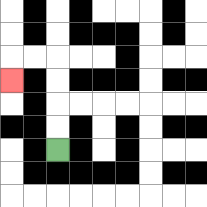{'start': '[2, 6]', 'end': '[0, 3]', 'path_directions': 'U,U,U,U,L,L,D', 'path_coordinates': '[[2, 6], [2, 5], [2, 4], [2, 3], [2, 2], [1, 2], [0, 2], [0, 3]]'}